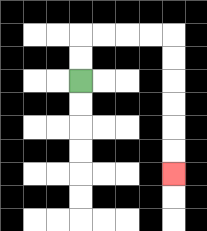{'start': '[3, 3]', 'end': '[7, 7]', 'path_directions': 'U,U,R,R,R,R,D,D,D,D,D,D', 'path_coordinates': '[[3, 3], [3, 2], [3, 1], [4, 1], [5, 1], [6, 1], [7, 1], [7, 2], [7, 3], [7, 4], [7, 5], [7, 6], [7, 7]]'}